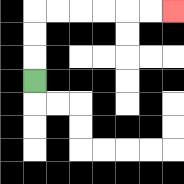{'start': '[1, 3]', 'end': '[7, 0]', 'path_directions': 'U,U,U,R,R,R,R,R,R', 'path_coordinates': '[[1, 3], [1, 2], [1, 1], [1, 0], [2, 0], [3, 0], [4, 0], [5, 0], [6, 0], [7, 0]]'}